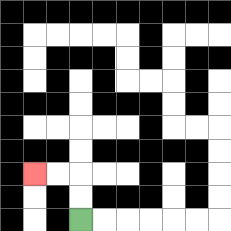{'start': '[3, 9]', 'end': '[1, 7]', 'path_directions': 'U,U,L,L', 'path_coordinates': '[[3, 9], [3, 8], [3, 7], [2, 7], [1, 7]]'}